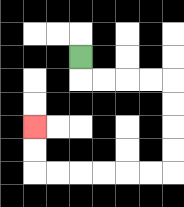{'start': '[3, 2]', 'end': '[1, 5]', 'path_directions': 'D,R,R,R,R,D,D,D,D,L,L,L,L,L,L,U,U', 'path_coordinates': '[[3, 2], [3, 3], [4, 3], [5, 3], [6, 3], [7, 3], [7, 4], [7, 5], [7, 6], [7, 7], [6, 7], [5, 7], [4, 7], [3, 7], [2, 7], [1, 7], [1, 6], [1, 5]]'}